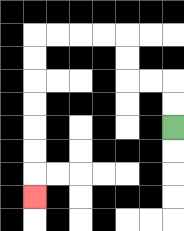{'start': '[7, 5]', 'end': '[1, 8]', 'path_directions': 'U,U,L,L,U,U,L,L,L,L,D,D,D,D,D,D,D', 'path_coordinates': '[[7, 5], [7, 4], [7, 3], [6, 3], [5, 3], [5, 2], [5, 1], [4, 1], [3, 1], [2, 1], [1, 1], [1, 2], [1, 3], [1, 4], [1, 5], [1, 6], [1, 7], [1, 8]]'}